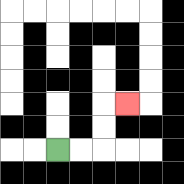{'start': '[2, 6]', 'end': '[5, 4]', 'path_directions': 'R,R,U,U,R', 'path_coordinates': '[[2, 6], [3, 6], [4, 6], [4, 5], [4, 4], [5, 4]]'}